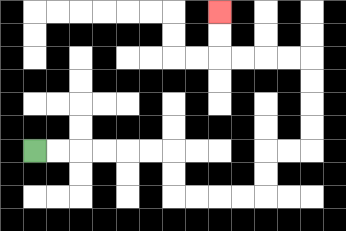{'start': '[1, 6]', 'end': '[9, 0]', 'path_directions': 'R,R,R,R,R,R,D,D,R,R,R,R,U,U,R,R,U,U,U,U,L,L,L,L,U,U', 'path_coordinates': '[[1, 6], [2, 6], [3, 6], [4, 6], [5, 6], [6, 6], [7, 6], [7, 7], [7, 8], [8, 8], [9, 8], [10, 8], [11, 8], [11, 7], [11, 6], [12, 6], [13, 6], [13, 5], [13, 4], [13, 3], [13, 2], [12, 2], [11, 2], [10, 2], [9, 2], [9, 1], [9, 0]]'}